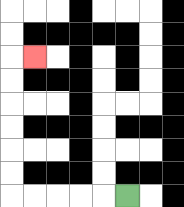{'start': '[5, 8]', 'end': '[1, 2]', 'path_directions': 'L,L,L,L,L,U,U,U,U,U,U,R', 'path_coordinates': '[[5, 8], [4, 8], [3, 8], [2, 8], [1, 8], [0, 8], [0, 7], [0, 6], [0, 5], [0, 4], [0, 3], [0, 2], [1, 2]]'}